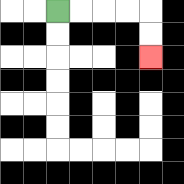{'start': '[2, 0]', 'end': '[6, 2]', 'path_directions': 'R,R,R,R,D,D', 'path_coordinates': '[[2, 0], [3, 0], [4, 0], [5, 0], [6, 0], [6, 1], [6, 2]]'}